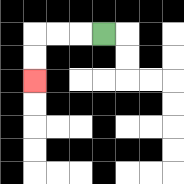{'start': '[4, 1]', 'end': '[1, 3]', 'path_directions': 'L,L,L,D,D', 'path_coordinates': '[[4, 1], [3, 1], [2, 1], [1, 1], [1, 2], [1, 3]]'}